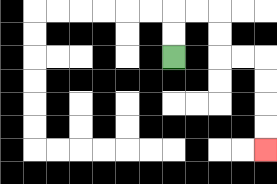{'start': '[7, 2]', 'end': '[11, 6]', 'path_directions': 'U,U,R,R,D,D,R,R,D,D,D,D', 'path_coordinates': '[[7, 2], [7, 1], [7, 0], [8, 0], [9, 0], [9, 1], [9, 2], [10, 2], [11, 2], [11, 3], [11, 4], [11, 5], [11, 6]]'}